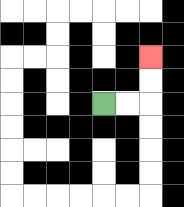{'start': '[4, 4]', 'end': '[6, 2]', 'path_directions': 'R,R,U,U', 'path_coordinates': '[[4, 4], [5, 4], [6, 4], [6, 3], [6, 2]]'}